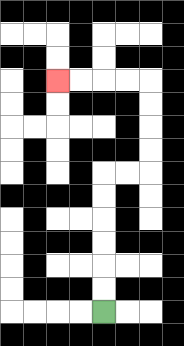{'start': '[4, 13]', 'end': '[2, 3]', 'path_directions': 'U,U,U,U,U,U,R,R,U,U,U,U,L,L,L,L', 'path_coordinates': '[[4, 13], [4, 12], [4, 11], [4, 10], [4, 9], [4, 8], [4, 7], [5, 7], [6, 7], [6, 6], [6, 5], [6, 4], [6, 3], [5, 3], [4, 3], [3, 3], [2, 3]]'}